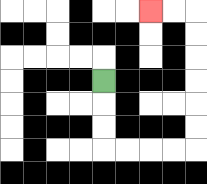{'start': '[4, 3]', 'end': '[6, 0]', 'path_directions': 'D,D,D,R,R,R,R,U,U,U,U,U,U,L,L', 'path_coordinates': '[[4, 3], [4, 4], [4, 5], [4, 6], [5, 6], [6, 6], [7, 6], [8, 6], [8, 5], [8, 4], [8, 3], [8, 2], [8, 1], [8, 0], [7, 0], [6, 0]]'}